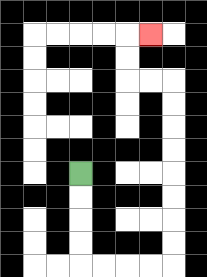{'start': '[3, 7]', 'end': '[6, 1]', 'path_directions': 'D,D,D,D,R,R,R,R,U,U,U,U,U,U,U,U,L,L,U,U,R', 'path_coordinates': '[[3, 7], [3, 8], [3, 9], [3, 10], [3, 11], [4, 11], [5, 11], [6, 11], [7, 11], [7, 10], [7, 9], [7, 8], [7, 7], [7, 6], [7, 5], [7, 4], [7, 3], [6, 3], [5, 3], [5, 2], [5, 1], [6, 1]]'}